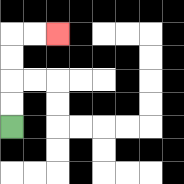{'start': '[0, 5]', 'end': '[2, 1]', 'path_directions': 'U,U,U,U,R,R', 'path_coordinates': '[[0, 5], [0, 4], [0, 3], [0, 2], [0, 1], [1, 1], [2, 1]]'}